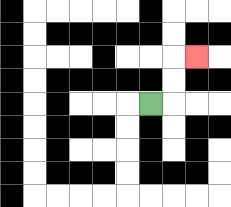{'start': '[6, 4]', 'end': '[8, 2]', 'path_directions': 'R,U,U,R', 'path_coordinates': '[[6, 4], [7, 4], [7, 3], [7, 2], [8, 2]]'}